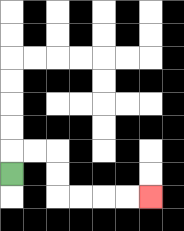{'start': '[0, 7]', 'end': '[6, 8]', 'path_directions': 'U,R,R,D,D,R,R,R,R', 'path_coordinates': '[[0, 7], [0, 6], [1, 6], [2, 6], [2, 7], [2, 8], [3, 8], [4, 8], [5, 8], [6, 8]]'}